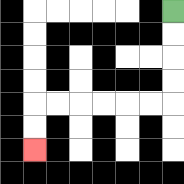{'start': '[7, 0]', 'end': '[1, 6]', 'path_directions': 'D,D,D,D,L,L,L,L,L,L,D,D', 'path_coordinates': '[[7, 0], [7, 1], [7, 2], [7, 3], [7, 4], [6, 4], [5, 4], [4, 4], [3, 4], [2, 4], [1, 4], [1, 5], [1, 6]]'}